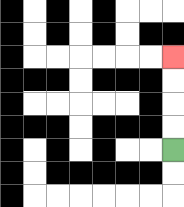{'start': '[7, 6]', 'end': '[7, 2]', 'path_directions': 'U,U,U,U', 'path_coordinates': '[[7, 6], [7, 5], [7, 4], [7, 3], [7, 2]]'}